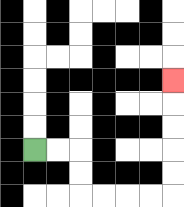{'start': '[1, 6]', 'end': '[7, 3]', 'path_directions': 'R,R,D,D,R,R,R,R,U,U,U,U,U', 'path_coordinates': '[[1, 6], [2, 6], [3, 6], [3, 7], [3, 8], [4, 8], [5, 8], [6, 8], [7, 8], [7, 7], [7, 6], [7, 5], [7, 4], [7, 3]]'}